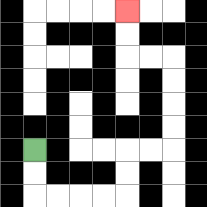{'start': '[1, 6]', 'end': '[5, 0]', 'path_directions': 'D,D,R,R,R,R,U,U,R,R,U,U,U,U,L,L,U,U', 'path_coordinates': '[[1, 6], [1, 7], [1, 8], [2, 8], [3, 8], [4, 8], [5, 8], [5, 7], [5, 6], [6, 6], [7, 6], [7, 5], [7, 4], [7, 3], [7, 2], [6, 2], [5, 2], [5, 1], [5, 0]]'}